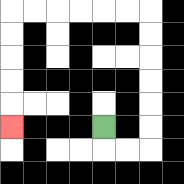{'start': '[4, 5]', 'end': '[0, 5]', 'path_directions': 'D,R,R,U,U,U,U,U,U,L,L,L,L,L,L,D,D,D,D,D', 'path_coordinates': '[[4, 5], [4, 6], [5, 6], [6, 6], [6, 5], [6, 4], [6, 3], [6, 2], [6, 1], [6, 0], [5, 0], [4, 0], [3, 0], [2, 0], [1, 0], [0, 0], [0, 1], [0, 2], [0, 3], [0, 4], [0, 5]]'}